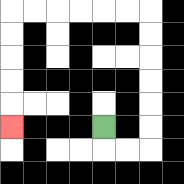{'start': '[4, 5]', 'end': '[0, 5]', 'path_directions': 'D,R,R,U,U,U,U,U,U,L,L,L,L,L,L,D,D,D,D,D', 'path_coordinates': '[[4, 5], [4, 6], [5, 6], [6, 6], [6, 5], [6, 4], [6, 3], [6, 2], [6, 1], [6, 0], [5, 0], [4, 0], [3, 0], [2, 0], [1, 0], [0, 0], [0, 1], [0, 2], [0, 3], [0, 4], [0, 5]]'}